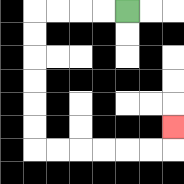{'start': '[5, 0]', 'end': '[7, 5]', 'path_directions': 'L,L,L,L,D,D,D,D,D,D,R,R,R,R,R,R,U', 'path_coordinates': '[[5, 0], [4, 0], [3, 0], [2, 0], [1, 0], [1, 1], [1, 2], [1, 3], [1, 4], [1, 5], [1, 6], [2, 6], [3, 6], [4, 6], [5, 6], [6, 6], [7, 6], [7, 5]]'}